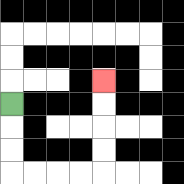{'start': '[0, 4]', 'end': '[4, 3]', 'path_directions': 'D,D,D,R,R,R,R,U,U,U,U', 'path_coordinates': '[[0, 4], [0, 5], [0, 6], [0, 7], [1, 7], [2, 7], [3, 7], [4, 7], [4, 6], [4, 5], [4, 4], [4, 3]]'}